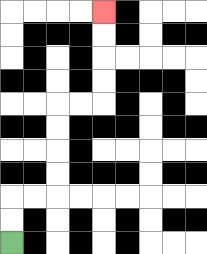{'start': '[0, 10]', 'end': '[4, 0]', 'path_directions': 'U,U,R,R,U,U,U,U,R,R,U,U,U,U', 'path_coordinates': '[[0, 10], [0, 9], [0, 8], [1, 8], [2, 8], [2, 7], [2, 6], [2, 5], [2, 4], [3, 4], [4, 4], [4, 3], [4, 2], [4, 1], [4, 0]]'}